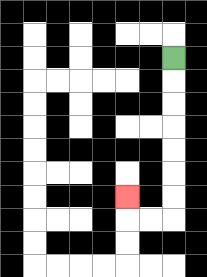{'start': '[7, 2]', 'end': '[5, 8]', 'path_directions': 'D,D,D,D,D,D,D,L,L,U', 'path_coordinates': '[[7, 2], [7, 3], [7, 4], [7, 5], [7, 6], [7, 7], [7, 8], [7, 9], [6, 9], [5, 9], [5, 8]]'}